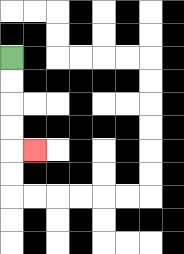{'start': '[0, 2]', 'end': '[1, 6]', 'path_directions': 'D,D,D,D,R', 'path_coordinates': '[[0, 2], [0, 3], [0, 4], [0, 5], [0, 6], [1, 6]]'}